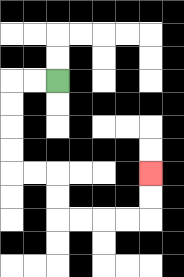{'start': '[2, 3]', 'end': '[6, 7]', 'path_directions': 'L,L,D,D,D,D,R,R,D,D,R,R,R,R,U,U', 'path_coordinates': '[[2, 3], [1, 3], [0, 3], [0, 4], [0, 5], [0, 6], [0, 7], [1, 7], [2, 7], [2, 8], [2, 9], [3, 9], [4, 9], [5, 9], [6, 9], [6, 8], [6, 7]]'}